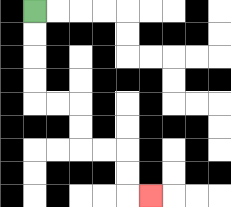{'start': '[1, 0]', 'end': '[6, 8]', 'path_directions': 'D,D,D,D,R,R,D,D,R,R,D,D,R', 'path_coordinates': '[[1, 0], [1, 1], [1, 2], [1, 3], [1, 4], [2, 4], [3, 4], [3, 5], [3, 6], [4, 6], [5, 6], [5, 7], [5, 8], [6, 8]]'}